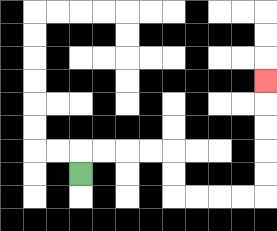{'start': '[3, 7]', 'end': '[11, 3]', 'path_directions': 'U,R,R,R,R,D,D,R,R,R,R,U,U,U,U,U', 'path_coordinates': '[[3, 7], [3, 6], [4, 6], [5, 6], [6, 6], [7, 6], [7, 7], [7, 8], [8, 8], [9, 8], [10, 8], [11, 8], [11, 7], [11, 6], [11, 5], [11, 4], [11, 3]]'}